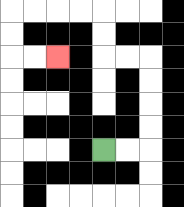{'start': '[4, 6]', 'end': '[2, 2]', 'path_directions': 'R,R,U,U,U,U,L,L,U,U,L,L,L,L,D,D,R,R', 'path_coordinates': '[[4, 6], [5, 6], [6, 6], [6, 5], [6, 4], [6, 3], [6, 2], [5, 2], [4, 2], [4, 1], [4, 0], [3, 0], [2, 0], [1, 0], [0, 0], [0, 1], [0, 2], [1, 2], [2, 2]]'}